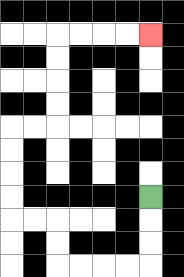{'start': '[6, 8]', 'end': '[6, 1]', 'path_directions': 'D,D,D,L,L,L,L,U,U,L,L,U,U,U,U,R,R,U,U,U,U,R,R,R,R', 'path_coordinates': '[[6, 8], [6, 9], [6, 10], [6, 11], [5, 11], [4, 11], [3, 11], [2, 11], [2, 10], [2, 9], [1, 9], [0, 9], [0, 8], [0, 7], [0, 6], [0, 5], [1, 5], [2, 5], [2, 4], [2, 3], [2, 2], [2, 1], [3, 1], [4, 1], [5, 1], [6, 1]]'}